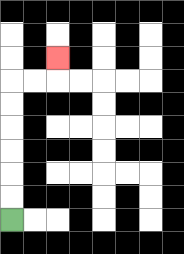{'start': '[0, 9]', 'end': '[2, 2]', 'path_directions': 'U,U,U,U,U,U,R,R,U', 'path_coordinates': '[[0, 9], [0, 8], [0, 7], [0, 6], [0, 5], [0, 4], [0, 3], [1, 3], [2, 3], [2, 2]]'}